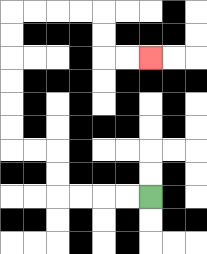{'start': '[6, 8]', 'end': '[6, 2]', 'path_directions': 'L,L,L,L,U,U,L,L,U,U,U,U,U,U,R,R,R,R,D,D,R,R', 'path_coordinates': '[[6, 8], [5, 8], [4, 8], [3, 8], [2, 8], [2, 7], [2, 6], [1, 6], [0, 6], [0, 5], [0, 4], [0, 3], [0, 2], [0, 1], [0, 0], [1, 0], [2, 0], [3, 0], [4, 0], [4, 1], [4, 2], [5, 2], [6, 2]]'}